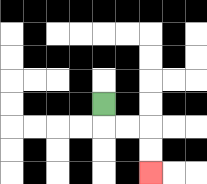{'start': '[4, 4]', 'end': '[6, 7]', 'path_directions': 'D,R,R,D,D', 'path_coordinates': '[[4, 4], [4, 5], [5, 5], [6, 5], [6, 6], [6, 7]]'}